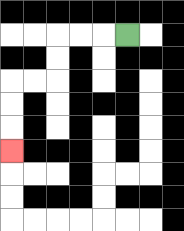{'start': '[5, 1]', 'end': '[0, 6]', 'path_directions': 'L,L,L,D,D,L,L,D,D,D', 'path_coordinates': '[[5, 1], [4, 1], [3, 1], [2, 1], [2, 2], [2, 3], [1, 3], [0, 3], [0, 4], [0, 5], [0, 6]]'}